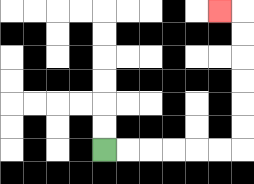{'start': '[4, 6]', 'end': '[9, 0]', 'path_directions': 'R,R,R,R,R,R,U,U,U,U,U,U,L', 'path_coordinates': '[[4, 6], [5, 6], [6, 6], [7, 6], [8, 6], [9, 6], [10, 6], [10, 5], [10, 4], [10, 3], [10, 2], [10, 1], [10, 0], [9, 0]]'}